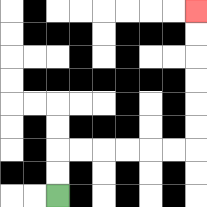{'start': '[2, 8]', 'end': '[8, 0]', 'path_directions': 'U,U,R,R,R,R,R,R,U,U,U,U,U,U', 'path_coordinates': '[[2, 8], [2, 7], [2, 6], [3, 6], [4, 6], [5, 6], [6, 6], [7, 6], [8, 6], [8, 5], [8, 4], [8, 3], [8, 2], [8, 1], [8, 0]]'}